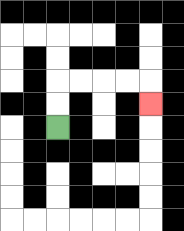{'start': '[2, 5]', 'end': '[6, 4]', 'path_directions': 'U,U,R,R,R,R,D', 'path_coordinates': '[[2, 5], [2, 4], [2, 3], [3, 3], [4, 3], [5, 3], [6, 3], [6, 4]]'}